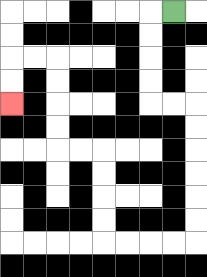{'start': '[7, 0]', 'end': '[0, 4]', 'path_directions': 'L,D,D,D,D,R,R,D,D,D,D,D,D,L,L,L,L,U,U,U,U,L,L,U,U,U,U,L,L,D,D', 'path_coordinates': '[[7, 0], [6, 0], [6, 1], [6, 2], [6, 3], [6, 4], [7, 4], [8, 4], [8, 5], [8, 6], [8, 7], [8, 8], [8, 9], [8, 10], [7, 10], [6, 10], [5, 10], [4, 10], [4, 9], [4, 8], [4, 7], [4, 6], [3, 6], [2, 6], [2, 5], [2, 4], [2, 3], [2, 2], [1, 2], [0, 2], [0, 3], [0, 4]]'}